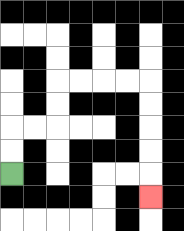{'start': '[0, 7]', 'end': '[6, 8]', 'path_directions': 'U,U,R,R,U,U,R,R,R,R,D,D,D,D,D', 'path_coordinates': '[[0, 7], [0, 6], [0, 5], [1, 5], [2, 5], [2, 4], [2, 3], [3, 3], [4, 3], [5, 3], [6, 3], [6, 4], [6, 5], [6, 6], [6, 7], [6, 8]]'}